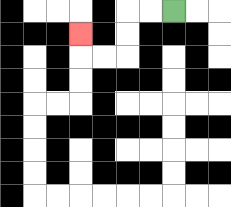{'start': '[7, 0]', 'end': '[3, 1]', 'path_directions': 'L,L,D,D,L,L,U', 'path_coordinates': '[[7, 0], [6, 0], [5, 0], [5, 1], [5, 2], [4, 2], [3, 2], [3, 1]]'}